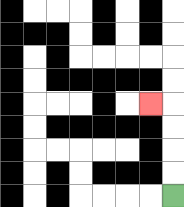{'start': '[7, 8]', 'end': '[6, 4]', 'path_directions': 'U,U,U,U,L', 'path_coordinates': '[[7, 8], [7, 7], [7, 6], [7, 5], [7, 4], [6, 4]]'}